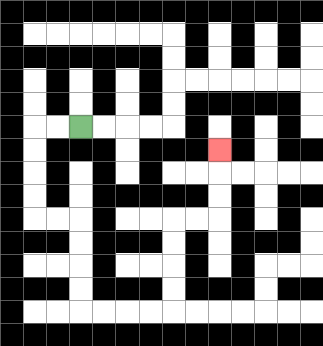{'start': '[3, 5]', 'end': '[9, 6]', 'path_directions': 'L,L,D,D,D,D,R,R,D,D,D,D,R,R,R,R,U,U,U,U,R,R,U,U,U', 'path_coordinates': '[[3, 5], [2, 5], [1, 5], [1, 6], [1, 7], [1, 8], [1, 9], [2, 9], [3, 9], [3, 10], [3, 11], [3, 12], [3, 13], [4, 13], [5, 13], [6, 13], [7, 13], [7, 12], [7, 11], [7, 10], [7, 9], [8, 9], [9, 9], [9, 8], [9, 7], [9, 6]]'}